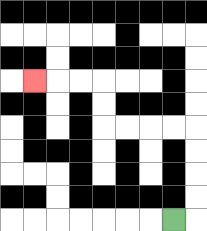{'start': '[7, 9]', 'end': '[1, 3]', 'path_directions': 'R,U,U,U,U,L,L,L,L,U,U,L,L,L', 'path_coordinates': '[[7, 9], [8, 9], [8, 8], [8, 7], [8, 6], [8, 5], [7, 5], [6, 5], [5, 5], [4, 5], [4, 4], [4, 3], [3, 3], [2, 3], [1, 3]]'}